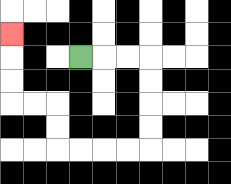{'start': '[3, 2]', 'end': '[0, 1]', 'path_directions': 'R,R,R,D,D,D,D,L,L,L,L,U,U,L,L,U,U,U', 'path_coordinates': '[[3, 2], [4, 2], [5, 2], [6, 2], [6, 3], [6, 4], [6, 5], [6, 6], [5, 6], [4, 6], [3, 6], [2, 6], [2, 5], [2, 4], [1, 4], [0, 4], [0, 3], [0, 2], [0, 1]]'}